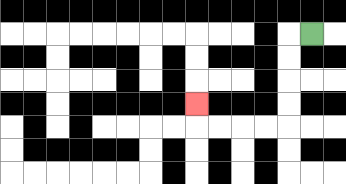{'start': '[13, 1]', 'end': '[8, 4]', 'path_directions': 'L,D,D,D,D,L,L,L,L,U', 'path_coordinates': '[[13, 1], [12, 1], [12, 2], [12, 3], [12, 4], [12, 5], [11, 5], [10, 5], [9, 5], [8, 5], [8, 4]]'}